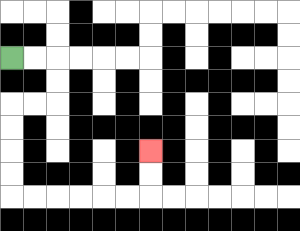{'start': '[0, 2]', 'end': '[6, 6]', 'path_directions': 'R,R,D,D,L,L,D,D,D,D,R,R,R,R,R,R,U,U', 'path_coordinates': '[[0, 2], [1, 2], [2, 2], [2, 3], [2, 4], [1, 4], [0, 4], [0, 5], [0, 6], [0, 7], [0, 8], [1, 8], [2, 8], [3, 8], [4, 8], [5, 8], [6, 8], [6, 7], [6, 6]]'}